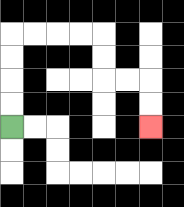{'start': '[0, 5]', 'end': '[6, 5]', 'path_directions': 'U,U,U,U,R,R,R,R,D,D,R,R,D,D', 'path_coordinates': '[[0, 5], [0, 4], [0, 3], [0, 2], [0, 1], [1, 1], [2, 1], [3, 1], [4, 1], [4, 2], [4, 3], [5, 3], [6, 3], [6, 4], [6, 5]]'}